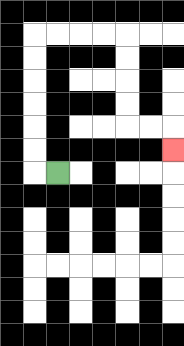{'start': '[2, 7]', 'end': '[7, 6]', 'path_directions': 'L,U,U,U,U,U,U,R,R,R,R,D,D,D,D,R,R,D', 'path_coordinates': '[[2, 7], [1, 7], [1, 6], [1, 5], [1, 4], [1, 3], [1, 2], [1, 1], [2, 1], [3, 1], [4, 1], [5, 1], [5, 2], [5, 3], [5, 4], [5, 5], [6, 5], [7, 5], [7, 6]]'}